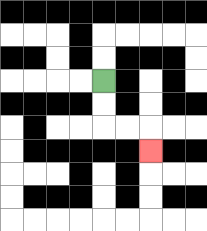{'start': '[4, 3]', 'end': '[6, 6]', 'path_directions': 'D,D,R,R,D', 'path_coordinates': '[[4, 3], [4, 4], [4, 5], [5, 5], [6, 5], [6, 6]]'}